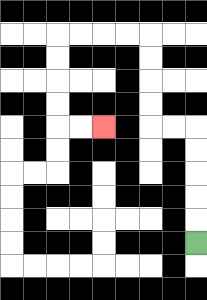{'start': '[8, 10]', 'end': '[4, 5]', 'path_directions': 'U,U,U,U,U,L,L,U,U,U,U,L,L,L,L,D,D,D,D,R,R', 'path_coordinates': '[[8, 10], [8, 9], [8, 8], [8, 7], [8, 6], [8, 5], [7, 5], [6, 5], [6, 4], [6, 3], [6, 2], [6, 1], [5, 1], [4, 1], [3, 1], [2, 1], [2, 2], [2, 3], [2, 4], [2, 5], [3, 5], [4, 5]]'}